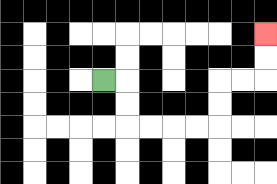{'start': '[4, 3]', 'end': '[11, 1]', 'path_directions': 'R,D,D,R,R,R,R,U,U,R,R,U,U', 'path_coordinates': '[[4, 3], [5, 3], [5, 4], [5, 5], [6, 5], [7, 5], [8, 5], [9, 5], [9, 4], [9, 3], [10, 3], [11, 3], [11, 2], [11, 1]]'}